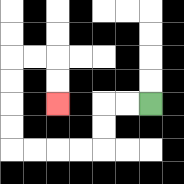{'start': '[6, 4]', 'end': '[2, 4]', 'path_directions': 'L,L,D,D,L,L,L,L,U,U,U,U,R,R,D,D', 'path_coordinates': '[[6, 4], [5, 4], [4, 4], [4, 5], [4, 6], [3, 6], [2, 6], [1, 6], [0, 6], [0, 5], [0, 4], [0, 3], [0, 2], [1, 2], [2, 2], [2, 3], [2, 4]]'}